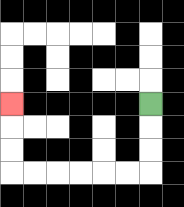{'start': '[6, 4]', 'end': '[0, 4]', 'path_directions': 'D,D,D,L,L,L,L,L,L,U,U,U', 'path_coordinates': '[[6, 4], [6, 5], [6, 6], [6, 7], [5, 7], [4, 7], [3, 7], [2, 7], [1, 7], [0, 7], [0, 6], [0, 5], [0, 4]]'}